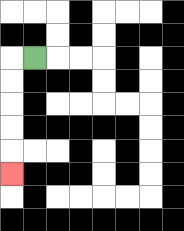{'start': '[1, 2]', 'end': '[0, 7]', 'path_directions': 'L,D,D,D,D,D', 'path_coordinates': '[[1, 2], [0, 2], [0, 3], [0, 4], [0, 5], [0, 6], [0, 7]]'}